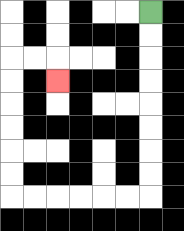{'start': '[6, 0]', 'end': '[2, 3]', 'path_directions': 'D,D,D,D,D,D,D,D,L,L,L,L,L,L,U,U,U,U,U,U,R,R,D', 'path_coordinates': '[[6, 0], [6, 1], [6, 2], [6, 3], [6, 4], [6, 5], [6, 6], [6, 7], [6, 8], [5, 8], [4, 8], [3, 8], [2, 8], [1, 8], [0, 8], [0, 7], [0, 6], [0, 5], [0, 4], [0, 3], [0, 2], [1, 2], [2, 2], [2, 3]]'}